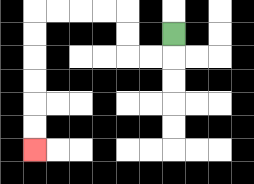{'start': '[7, 1]', 'end': '[1, 6]', 'path_directions': 'D,L,L,U,U,L,L,L,L,D,D,D,D,D,D', 'path_coordinates': '[[7, 1], [7, 2], [6, 2], [5, 2], [5, 1], [5, 0], [4, 0], [3, 0], [2, 0], [1, 0], [1, 1], [1, 2], [1, 3], [1, 4], [1, 5], [1, 6]]'}